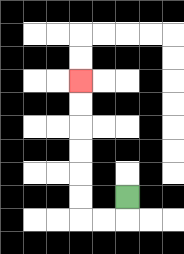{'start': '[5, 8]', 'end': '[3, 3]', 'path_directions': 'D,L,L,U,U,U,U,U,U', 'path_coordinates': '[[5, 8], [5, 9], [4, 9], [3, 9], [3, 8], [3, 7], [3, 6], [3, 5], [3, 4], [3, 3]]'}